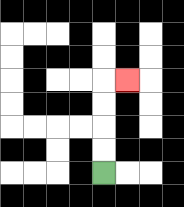{'start': '[4, 7]', 'end': '[5, 3]', 'path_directions': 'U,U,U,U,R', 'path_coordinates': '[[4, 7], [4, 6], [4, 5], [4, 4], [4, 3], [5, 3]]'}